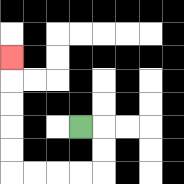{'start': '[3, 5]', 'end': '[0, 2]', 'path_directions': 'R,D,D,L,L,L,L,U,U,U,U,U', 'path_coordinates': '[[3, 5], [4, 5], [4, 6], [4, 7], [3, 7], [2, 7], [1, 7], [0, 7], [0, 6], [0, 5], [0, 4], [0, 3], [0, 2]]'}